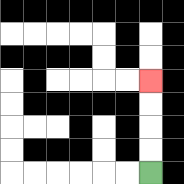{'start': '[6, 7]', 'end': '[6, 3]', 'path_directions': 'U,U,U,U', 'path_coordinates': '[[6, 7], [6, 6], [6, 5], [6, 4], [6, 3]]'}